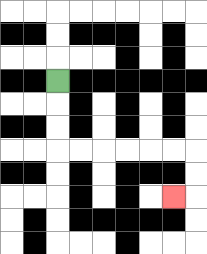{'start': '[2, 3]', 'end': '[7, 8]', 'path_directions': 'D,D,D,R,R,R,R,R,R,D,D,L', 'path_coordinates': '[[2, 3], [2, 4], [2, 5], [2, 6], [3, 6], [4, 6], [5, 6], [6, 6], [7, 6], [8, 6], [8, 7], [8, 8], [7, 8]]'}